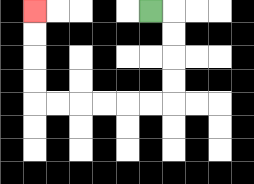{'start': '[6, 0]', 'end': '[1, 0]', 'path_directions': 'R,D,D,D,D,L,L,L,L,L,L,U,U,U,U', 'path_coordinates': '[[6, 0], [7, 0], [7, 1], [7, 2], [7, 3], [7, 4], [6, 4], [5, 4], [4, 4], [3, 4], [2, 4], [1, 4], [1, 3], [1, 2], [1, 1], [1, 0]]'}